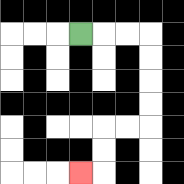{'start': '[3, 1]', 'end': '[3, 7]', 'path_directions': 'R,R,R,D,D,D,D,L,L,D,D,L', 'path_coordinates': '[[3, 1], [4, 1], [5, 1], [6, 1], [6, 2], [6, 3], [6, 4], [6, 5], [5, 5], [4, 5], [4, 6], [4, 7], [3, 7]]'}